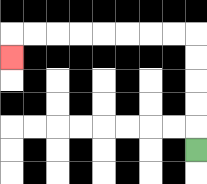{'start': '[8, 6]', 'end': '[0, 2]', 'path_directions': 'U,U,U,U,U,L,L,L,L,L,L,L,L,D', 'path_coordinates': '[[8, 6], [8, 5], [8, 4], [8, 3], [8, 2], [8, 1], [7, 1], [6, 1], [5, 1], [4, 1], [3, 1], [2, 1], [1, 1], [0, 1], [0, 2]]'}